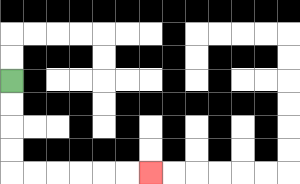{'start': '[0, 3]', 'end': '[6, 7]', 'path_directions': 'D,D,D,D,R,R,R,R,R,R', 'path_coordinates': '[[0, 3], [0, 4], [0, 5], [0, 6], [0, 7], [1, 7], [2, 7], [3, 7], [4, 7], [5, 7], [6, 7]]'}